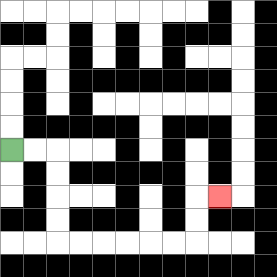{'start': '[0, 6]', 'end': '[9, 8]', 'path_directions': 'R,R,D,D,D,D,R,R,R,R,R,R,U,U,R', 'path_coordinates': '[[0, 6], [1, 6], [2, 6], [2, 7], [2, 8], [2, 9], [2, 10], [3, 10], [4, 10], [5, 10], [6, 10], [7, 10], [8, 10], [8, 9], [8, 8], [9, 8]]'}